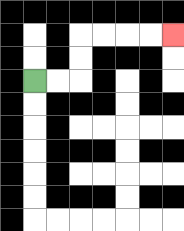{'start': '[1, 3]', 'end': '[7, 1]', 'path_directions': 'R,R,U,U,R,R,R,R', 'path_coordinates': '[[1, 3], [2, 3], [3, 3], [3, 2], [3, 1], [4, 1], [5, 1], [6, 1], [7, 1]]'}